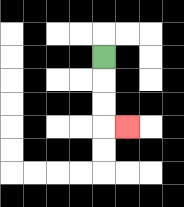{'start': '[4, 2]', 'end': '[5, 5]', 'path_directions': 'D,D,D,R', 'path_coordinates': '[[4, 2], [4, 3], [4, 4], [4, 5], [5, 5]]'}